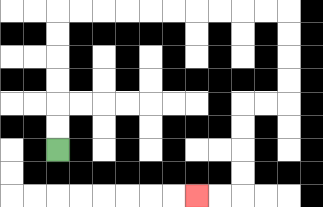{'start': '[2, 6]', 'end': '[8, 8]', 'path_directions': 'U,U,U,U,U,U,R,R,R,R,R,R,R,R,R,R,D,D,D,D,L,L,D,D,D,D,L,L', 'path_coordinates': '[[2, 6], [2, 5], [2, 4], [2, 3], [2, 2], [2, 1], [2, 0], [3, 0], [4, 0], [5, 0], [6, 0], [7, 0], [8, 0], [9, 0], [10, 0], [11, 0], [12, 0], [12, 1], [12, 2], [12, 3], [12, 4], [11, 4], [10, 4], [10, 5], [10, 6], [10, 7], [10, 8], [9, 8], [8, 8]]'}